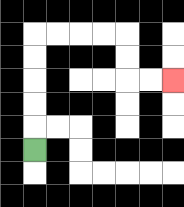{'start': '[1, 6]', 'end': '[7, 3]', 'path_directions': 'U,U,U,U,U,R,R,R,R,D,D,R,R', 'path_coordinates': '[[1, 6], [1, 5], [1, 4], [1, 3], [1, 2], [1, 1], [2, 1], [3, 1], [4, 1], [5, 1], [5, 2], [5, 3], [6, 3], [7, 3]]'}